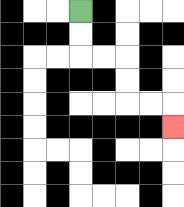{'start': '[3, 0]', 'end': '[7, 5]', 'path_directions': 'D,D,R,R,D,D,R,R,D', 'path_coordinates': '[[3, 0], [3, 1], [3, 2], [4, 2], [5, 2], [5, 3], [5, 4], [6, 4], [7, 4], [7, 5]]'}